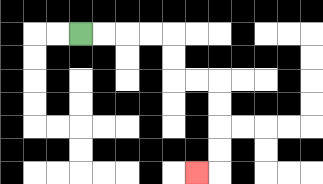{'start': '[3, 1]', 'end': '[8, 7]', 'path_directions': 'R,R,R,R,D,D,R,R,D,D,D,D,L', 'path_coordinates': '[[3, 1], [4, 1], [5, 1], [6, 1], [7, 1], [7, 2], [7, 3], [8, 3], [9, 3], [9, 4], [9, 5], [9, 6], [9, 7], [8, 7]]'}